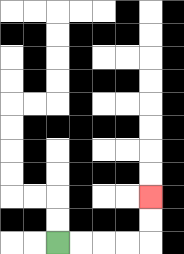{'start': '[2, 10]', 'end': '[6, 8]', 'path_directions': 'R,R,R,R,U,U', 'path_coordinates': '[[2, 10], [3, 10], [4, 10], [5, 10], [6, 10], [6, 9], [6, 8]]'}